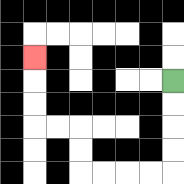{'start': '[7, 3]', 'end': '[1, 2]', 'path_directions': 'D,D,D,D,L,L,L,L,U,U,L,L,U,U,U', 'path_coordinates': '[[7, 3], [7, 4], [7, 5], [7, 6], [7, 7], [6, 7], [5, 7], [4, 7], [3, 7], [3, 6], [3, 5], [2, 5], [1, 5], [1, 4], [1, 3], [1, 2]]'}